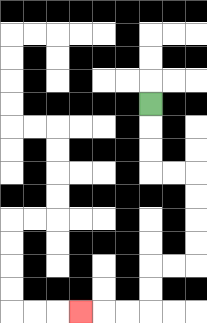{'start': '[6, 4]', 'end': '[3, 13]', 'path_directions': 'D,D,D,R,R,D,D,D,D,L,L,D,D,L,L,L', 'path_coordinates': '[[6, 4], [6, 5], [6, 6], [6, 7], [7, 7], [8, 7], [8, 8], [8, 9], [8, 10], [8, 11], [7, 11], [6, 11], [6, 12], [6, 13], [5, 13], [4, 13], [3, 13]]'}